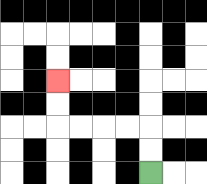{'start': '[6, 7]', 'end': '[2, 3]', 'path_directions': 'U,U,L,L,L,L,U,U', 'path_coordinates': '[[6, 7], [6, 6], [6, 5], [5, 5], [4, 5], [3, 5], [2, 5], [2, 4], [2, 3]]'}